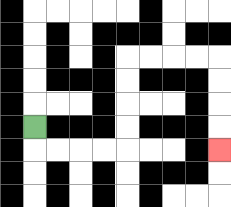{'start': '[1, 5]', 'end': '[9, 6]', 'path_directions': 'D,R,R,R,R,U,U,U,U,R,R,R,R,D,D,D,D', 'path_coordinates': '[[1, 5], [1, 6], [2, 6], [3, 6], [4, 6], [5, 6], [5, 5], [5, 4], [5, 3], [5, 2], [6, 2], [7, 2], [8, 2], [9, 2], [9, 3], [9, 4], [9, 5], [9, 6]]'}